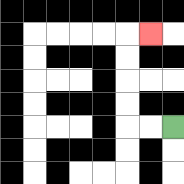{'start': '[7, 5]', 'end': '[6, 1]', 'path_directions': 'L,L,U,U,U,U,R', 'path_coordinates': '[[7, 5], [6, 5], [5, 5], [5, 4], [5, 3], [5, 2], [5, 1], [6, 1]]'}